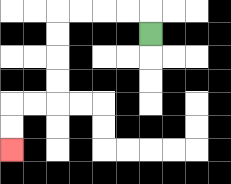{'start': '[6, 1]', 'end': '[0, 6]', 'path_directions': 'U,L,L,L,L,D,D,D,D,L,L,D,D', 'path_coordinates': '[[6, 1], [6, 0], [5, 0], [4, 0], [3, 0], [2, 0], [2, 1], [2, 2], [2, 3], [2, 4], [1, 4], [0, 4], [0, 5], [0, 6]]'}